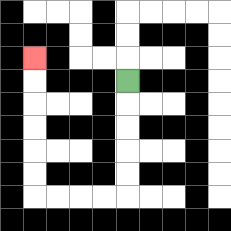{'start': '[5, 3]', 'end': '[1, 2]', 'path_directions': 'D,D,D,D,D,L,L,L,L,U,U,U,U,U,U', 'path_coordinates': '[[5, 3], [5, 4], [5, 5], [5, 6], [5, 7], [5, 8], [4, 8], [3, 8], [2, 8], [1, 8], [1, 7], [1, 6], [1, 5], [1, 4], [1, 3], [1, 2]]'}